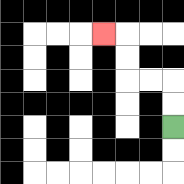{'start': '[7, 5]', 'end': '[4, 1]', 'path_directions': 'U,U,L,L,U,U,L', 'path_coordinates': '[[7, 5], [7, 4], [7, 3], [6, 3], [5, 3], [5, 2], [5, 1], [4, 1]]'}